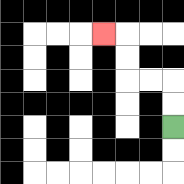{'start': '[7, 5]', 'end': '[4, 1]', 'path_directions': 'U,U,L,L,U,U,L', 'path_coordinates': '[[7, 5], [7, 4], [7, 3], [6, 3], [5, 3], [5, 2], [5, 1], [4, 1]]'}